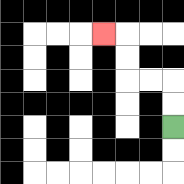{'start': '[7, 5]', 'end': '[4, 1]', 'path_directions': 'U,U,L,L,U,U,L', 'path_coordinates': '[[7, 5], [7, 4], [7, 3], [6, 3], [5, 3], [5, 2], [5, 1], [4, 1]]'}